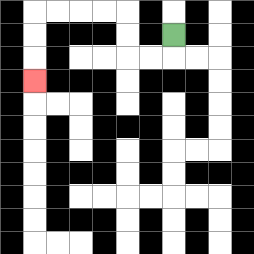{'start': '[7, 1]', 'end': '[1, 3]', 'path_directions': 'D,L,L,U,U,L,L,L,L,D,D,D', 'path_coordinates': '[[7, 1], [7, 2], [6, 2], [5, 2], [5, 1], [5, 0], [4, 0], [3, 0], [2, 0], [1, 0], [1, 1], [1, 2], [1, 3]]'}